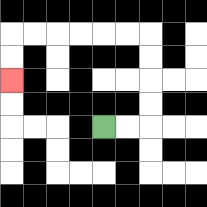{'start': '[4, 5]', 'end': '[0, 3]', 'path_directions': 'R,R,U,U,U,U,L,L,L,L,L,L,D,D', 'path_coordinates': '[[4, 5], [5, 5], [6, 5], [6, 4], [6, 3], [6, 2], [6, 1], [5, 1], [4, 1], [3, 1], [2, 1], [1, 1], [0, 1], [0, 2], [0, 3]]'}